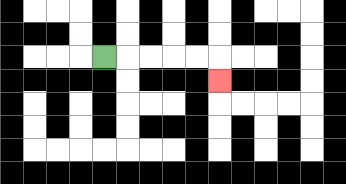{'start': '[4, 2]', 'end': '[9, 3]', 'path_directions': 'R,R,R,R,R,D', 'path_coordinates': '[[4, 2], [5, 2], [6, 2], [7, 2], [8, 2], [9, 2], [9, 3]]'}